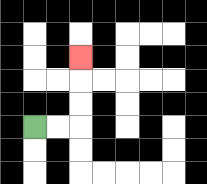{'start': '[1, 5]', 'end': '[3, 2]', 'path_directions': 'R,R,U,U,U', 'path_coordinates': '[[1, 5], [2, 5], [3, 5], [3, 4], [3, 3], [3, 2]]'}